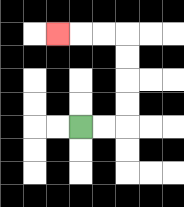{'start': '[3, 5]', 'end': '[2, 1]', 'path_directions': 'R,R,U,U,U,U,L,L,L', 'path_coordinates': '[[3, 5], [4, 5], [5, 5], [5, 4], [5, 3], [5, 2], [5, 1], [4, 1], [3, 1], [2, 1]]'}